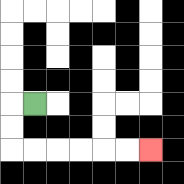{'start': '[1, 4]', 'end': '[6, 6]', 'path_directions': 'L,D,D,R,R,R,R,R,R', 'path_coordinates': '[[1, 4], [0, 4], [0, 5], [0, 6], [1, 6], [2, 6], [3, 6], [4, 6], [5, 6], [6, 6]]'}